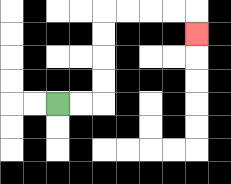{'start': '[2, 4]', 'end': '[8, 1]', 'path_directions': 'R,R,U,U,U,U,R,R,R,R,D', 'path_coordinates': '[[2, 4], [3, 4], [4, 4], [4, 3], [4, 2], [4, 1], [4, 0], [5, 0], [6, 0], [7, 0], [8, 0], [8, 1]]'}